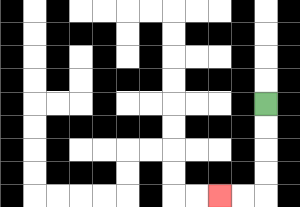{'start': '[11, 4]', 'end': '[9, 8]', 'path_directions': 'D,D,D,D,L,L', 'path_coordinates': '[[11, 4], [11, 5], [11, 6], [11, 7], [11, 8], [10, 8], [9, 8]]'}